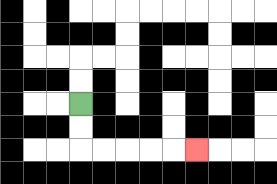{'start': '[3, 4]', 'end': '[8, 6]', 'path_directions': 'D,D,R,R,R,R,R', 'path_coordinates': '[[3, 4], [3, 5], [3, 6], [4, 6], [5, 6], [6, 6], [7, 6], [8, 6]]'}